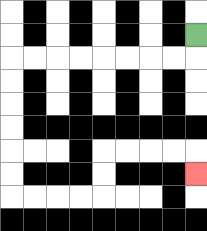{'start': '[8, 1]', 'end': '[8, 7]', 'path_directions': 'D,L,L,L,L,L,L,L,L,D,D,D,D,D,D,R,R,R,R,U,U,R,R,R,R,D', 'path_coordinates': '[[8, 1], [8, 2], [7, 2], [6, 2], [5, 2], [4, 2], [3, 2], [2, 2], [1, 2], [0, 2], [0, 3], [0, 4], [0, 5], [0, 6], [0, 7], [0, 8], [1, 8], [2, 8], [3, 8], [4, 8], [4, 7], [4, 6], [5, 6], [6, 6], [7, 6], [8, 6], [8, 7]]'}